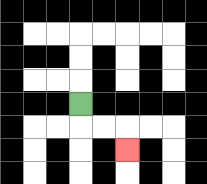{'start': '[3, 4]', 'end': '[5, 6]', 'path_directions': 'D,R,R,D', 'path_coordinates': '[[3, 4], [3, 5], [4, 5], [5, 5], [5, 6]]'}